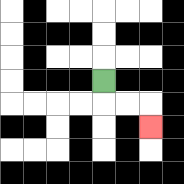{'start': '[4, 3]', 'end': '[6, 5]', 'path_directions': 'D,R,R,D', 'path_coordinates': '[[4, 3], [4, 4], [5, 4], [6, 4], [6, 5]]'}